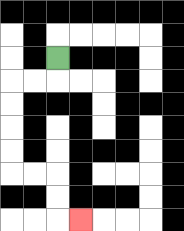{'start': '[2, 2]', 'end': '[3, 9]', 'path_directions': 'D,L,L,D,D,D,D,R,R,D,D,R', 'path_coordinates': '[[2, 2], [2, 3], [1, 3], [0, 3], [0, 4], [0, 5], [0, 6], [0, 7], [1, 7], [2, 7], [2, 8], [2, 9], [3, 9]]'}